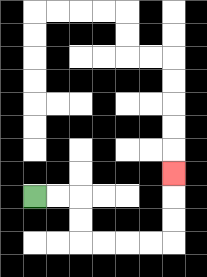{'start': '[1, 8]', 'end': '[7, 7]', 'path_directions': 'R,R,D,D,R,R,R,R,U,U,U', 'path_coordinates': '[[1, 8], [2, 8], [3, 8], [3, 9], [3, 10], [4, 10], [5, 10], [6, 10], [7, 10], [7, 9], [7, 8], [7, 7]]'}